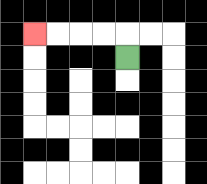{'start': '[5, 2]', 'end': '[1, 1]', 'path_directions': 'U,L,L,L,L', 'path_coordinates': '[[5, 2], [5, 1], [4, 1], [3, 1], [2, 1], [1, 1]]'}